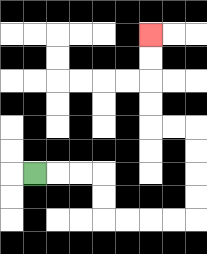{'start': '[1, 7]', 'end': '[6, 1]', 'path_directions': 'R,R,R,D,D,R,R,R,R,U,U,U,U,L,L,U,U,U,U', 'path_coordinates': '[[1, 7], [2, 7], [3, 7], [4, 7], [4, 8], [4, 9], [5, 9], [6, 9], [7, 9], [8, 9], [8, 8], [8, 7], [8, 6], [8, 5], [7, 5], [6, 5], [6, 4], [6, 3], [6, 2], [6, 1]]'}